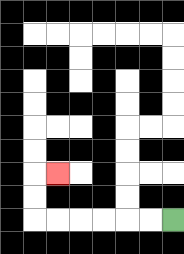{'start': '[7, 9]', 'end': '[2, 7]', 'path_directions': 'L,L,L,L,L,L,U,U,R', 'path_coordinates': '[[7, 9], [6, 9], [5, 9], [4, 9], [3, 9], [2, 9], [1, 9], [1, 8], [1, 7], [2, 7]]'}